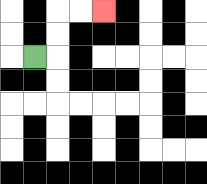{'start': '[1, 2]', 'end': '[4, 0]', 'path_directions': 'R,U,U,R,R', 'path_coordinates': '[[1, 2], [2, 2], [2, 1], [2, 0], [3, 0], [4, 0]]'}